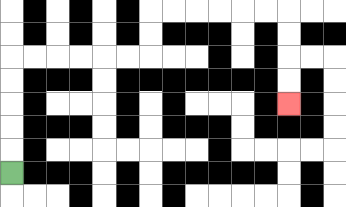{'start': '[0, 7]', 'end': '[12, 4]', 'path_directions': 'U,U,U,U,U,R,R,R,R,R,R,U,U,R,R,R,R,R,R,D,D,D,D', 'path_coordinates': '[[0, 7], [0, 6], [0, 5], [0, 4], [0, 3], [0, 2], [1, 2], [2, 2], [3, 2], [4, 2], [5, 2], [6, 2], [6, 1], [6, 0], [7, 0], [8, 0], [9, 0], [10, 0], [11, 0], [12, 0], [12, 1], [12, 2], [12, 3], [12, 4]]'}